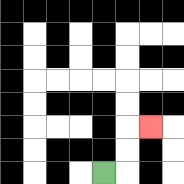{'start': '[4, 7]', 'end': '[6, 5]', 'path_directions': 'R,U,U,R', 'path_coordinates': '[[4, 7], [5, 7], [5, 6], [5, 5], [6, 5]]'}